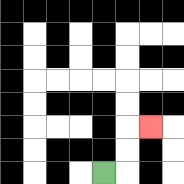{'start': '[4, 7]', 'end': '[6, 5]', 'path_directions': 'R,U,U,R', 'path_coordinates': '[[4, 7], [5, 7], [5, 6], [5, 5], [6, 5]]'}